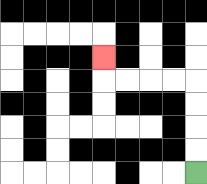{'start': '[8, 7]', 'end': '[4, 2]', 'path_directions': 'U,U,U,U,L,L,L,L,U', 'path_coordinates': '[[8, 7], [8, 6], [8, 5], [8, 4], [8, 3], [7, 3], [6, 3], [5, 3], [4, 3], [4, 2]]'}